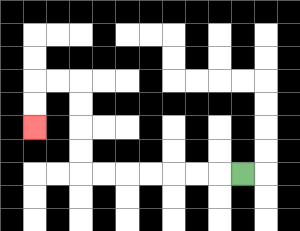{'start': '[10, 7]', 'end': '[1, 5]', 'path_directions': 'L,L,L,L,L,L,L,U,U,U,U,L,L,D,D', 'path_coordinates': '[[10, 7], [9, 7], [8, 7], [7, 7], [6, 7], [5, 7], [4, 7], [3, 7], [3, 6], [3, 5], [3, 4], [3, 3], [2, 3], [1, 3], [1, 4], [1, 5]]'}